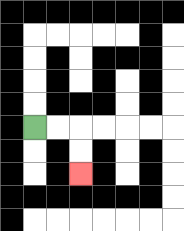{'start': '[1, 5]', 'end': '[3, 7]', 'path_directions': 'R,R,D,D', 'path_coordinates': '[[1, 5], [2, 5], [3, 5], [3, 6], [3, 7]]'}